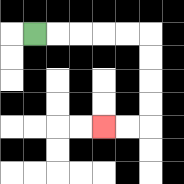{'start': '[1, 1]', 'end': '[4, 5]', 'path_directions': 'R,R,R,R,R,D,D,D,D,L,L', 'path_coordinates': '[[1, 1], [2, 1], [3, 1], [4, 1], [5, 1], [6, 1], [6, 2], [6, 3], [6, 4], [6, 5], [5, 5], [4, 5]]'}